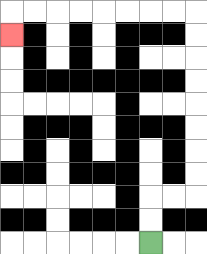{'start': '[6, 10]', 'end': '[0, 1]', 'path_directions': 'U,U,R,R,U,U,U,U,U,U,U,U,L,L,L,L,L,L,L,L,D', 'path_coordinates': '[[6, 10], [6, 9], [6, 8], [7, 8], [8, 8], [8, 7], [8, 6], [8, 5], [8, 4], [8, 3], [8, 2], [8, 1], [8, 0], [7, 0], [6, 0], [5, 0], [4, 0], [3, 0], [2, 0], [1, 0], [0, 0], [0, 1]]'}